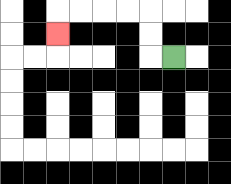{'start': '[7, 2]', 'end': '[2, 1]', 'path_directions': 'L,U,U,L,L,L,L,D', 'path_coordinates': '[[7, 2], [6, 2], [6, 1], [6, 0], [5, 0], [4, 0], [3, 0], [2, 0], [2, 1]]'}